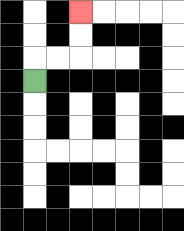{'start': '[1, 3]', 'end': '[3, 0]', 'path_directions': 'U,R,R,U,U', 'path_coordinates': '[[1, 3], [1, 2], [2, 2], [3, 2], [3, 1], [3, 0]]'}